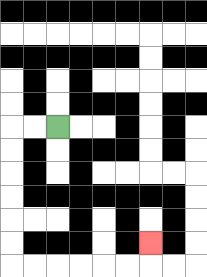{'start': '[2, 5]', 'end': '[6, 10]', 'path_directions': 'L,L,D,D,D,D,D,D,R,R,R,R,R,R,U', 'path_coordinates': '[[2, 5], [1, 5], [0, 5], [0, 6], [0, 7], [0, 8], [0, 9], [0, 10], [0, 11], [1, 11], [2, 11], [3, 11], [4, 11], [5, 11], [6, 11], [6, 10]]'}